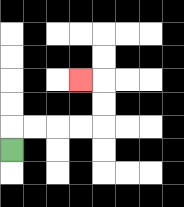{'start': '[0, 6]', 'end': '[3, 3]', 'path_directions': 'U,R,R,R,R,U,U,L', 'path_coordinates': '[[0, 6], [0, 5], [1, 5], [2, 5], [3, 5], [4, 5], [4, 4], [4, 3], [3, 3]]'}